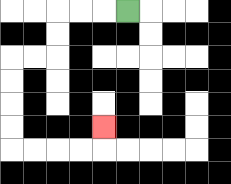{'start': '[5, 0]', 'end': '[4, 5]', 'path_directions': 'L,L,L,D,D,L,L,D,D,D,D,R,R,R,R,U', 'path_coordinates': '[[5, 0], [4, 0], [3, 0], [2, 0], [2, 1], [2, 2], [1, 2], [0, 2], [0, 3], [0, 4], [0, 5], [0, 6], [1, 6], [2, 6], [3, 6], [4, 6], [4, 5]]'}